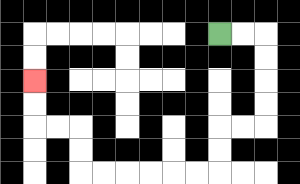{'start': '[9, 1]', 'end': '[1, 3]', 'path_directions': 'R,R,D,D,D,D,L,L,D,D,L,L,L,L,L,L,U,U,L,L,U,U', 'path_coordinates': '[[9, 1], [10, 1], [11, 1], [11, 2], [11, 3], [11, 4], [11, 5], [10, 5], [9, 5], [9, 6], [9, 7], [8, 7], [7, 7], [6, 7], [5, 7], [4, 7], [3, 7], [3, 6], [3, 5], [2, 5], [1, 5], [1, 4], [1, 3]]'}